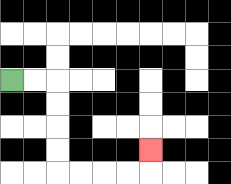{'start': '[0, 3]', 'end': '[6, 6]', 'path_directions': 'R,R,D,D,D,D,R,R,R,R,U', 'path_coordinates': '[[0, 3], [1, 3], [2, 3], [2, 4], [2, 5], [2, 6], [2, 7], [3, 7], [4, 7], [5, 7], [6, 7], [6, 6]]'}